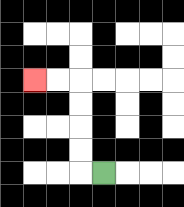{'start': '[4, 7]', 'end': '[1, 3]', 'path_directions': 'L,U,U,U,U,L,L', 'path_coordinates': '[[4, 7], [3, 7], [3, 6], [3, 5], [3, 4], [3, 3], [2, 3], [1, 3]]'}